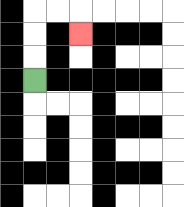{'start': '[1, 3]', 'end': '[3, 1]', 'path_directions': 'U,U,U,R,R,D', 'path_coordinates': '[[1, 3], [1, 2], [1, 1], [1, 0], [2, 0], [3, 0], [3, 1]]'}